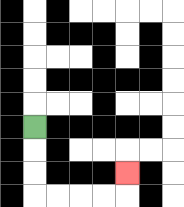{'start': '[1, 5]', 'end': '[5, 7]', 'path_directions': 'D,D,D,R,R,R,R,U', 'path_coordinates': '[[1, 5], [1, 6], [1, 7], [1, 8], [2, 8], [3, 8], [4, 8], [5, 8], [5, 7]]'}